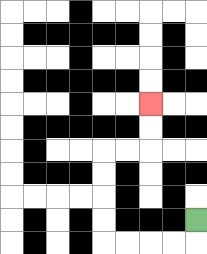{'start': '[8, 9]', 'end': '[6, 4]', 'path_directions': 'D,L,L,L,L,U,U,U,U,R,R,U,U', 'path_coordinates': '[[8, 9], [8, 10], [7, 10], [6, 10], [5, 10], [4, 10], [4, 9], [4, 8], [4, 7], [4, 6], [5, 6], [6, 6], [6, 5], [6, 4]]'}